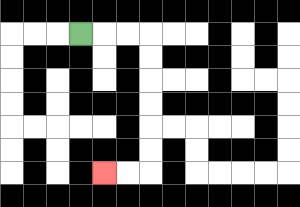{'start': '[3, 1]', 'end': '[4, 7]', 'path_directions': 'R,R,R,D,D,D,D,D,D,L,L', 'path_coordinates': '[[3, 1], [4, 1], [5, 1], [6, 1], [6, 2], [6, 3], [6, 4], [6, 5], [6, 6], [6, 7], [5, 7], [4, 7]]'}